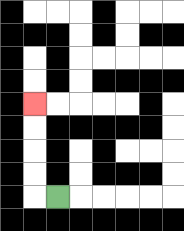{'start': '[2, 8]', 'end': '[1, 4]', 'path_directions': 'L,U,U,U,U', 'path_coordinates': '[[2, 8], [1, 8], [1, 7], [1, 6], [1, 5], [1, 4]]'}